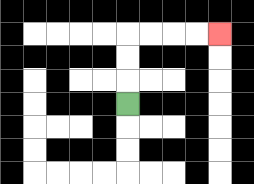{'start': '[5, 4]', 'end': '[9, 1]', 'path_directions': 'U,U,U,R,R,R,R', 'path_coordinates': '[[5, 4], [5, 3], [5, 2], [5, 1], [6, 1], [7, 1], [8, 1], [9, 1]]'}